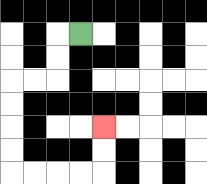{'start': '[3, 1]', 'end': '[4, 5]', 'path_directions': 'L,D,D,L,L,D,D,D,D,R,R,R,R,U,U', 'path_coordinates': '[[3, 1], [2, 1], [2, 2], [2, 3], [1, 3], [0, 3], [0, 4], [0, 5], [0, 6], [0, 7], [1, 7], [2, 7], [3, 7], [4, 7], [4, 6], [4, 5]]'}